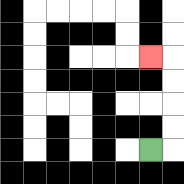{'start': '[6, 6]', 'end': '[6, 2]', 'path_directions': 'R,U,U,U,U,L', 'path_coordinates': '[[6, 6], [7, 6], [7, 5], [7, 4], [7, 3], [7, 2], [6, 2]]'}